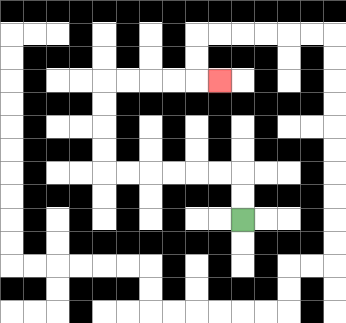{'start': '[10, 9]', 'end': '[9, 3]', 'path_directions': 'U,U,L,L,L,L,L,L,U,U,U,U,R,R,R,R,R', 'path_coordinates': '[[10, 9], [10, 8], [10, 7], [9, 7], [8, 7], [7, 7], [6, 7], [5, 7], [4, 7], [4, 6], [4, 5], [4, 4], [4, 3], [5, 3], [6, 3], [7, 3], [8, 3], [9, 3]]'}